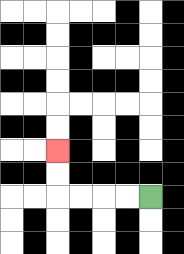{'start': '[6, 8]', 'end': '[2, 6]', 'path_directions': 'L,L,L,L,U,U', 'path_coordinates': '[[6, 8], [5, 8], [4, 8], [3, 8], [2, 8], [2, 7], [2, 6]]'}